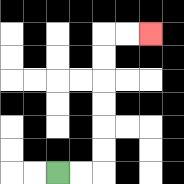{'start': '[2, 7]', 'end': '[6, 1]', 'path_directions': 'R,R,U,U,U,U,U,U,R,R', 'path_coordinates': '[[2, 7], [3, 7], [4, 7], [4, 6], [4, 5], [4, 4], [4, 3], [4, 2], [4, 1], [5, 1], [6, 1]]'}